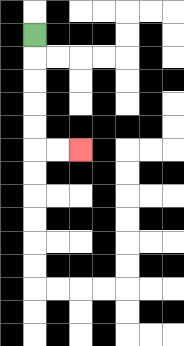{'start': '[1, 1]', 'end': '[3, 6]', 'path_directions': 'D,D,D,D,D,R,R', 'path_coordinates': '[[1, 1], [1, 2], [1, 3], [1, 4], [1, 5], [1, 6], [2, 6], [3, 6]]'}